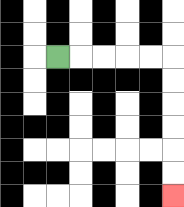{'start': '[2, 2]', 'end': '[7, 8]', 'path_directions': 'R,R,R,R,R,D,D,D,D,D,D', 'path_coordinates': '[[2, 2], [3, 2], [4, 2], [5, 2], [6, 2], [7, 2], [7, 3], [7, 4], [7, 5], [7, 6], [7, 7], [7, 8]]'}